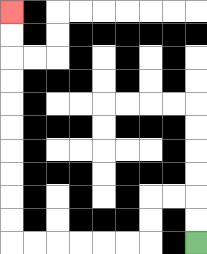{'start': '[8, 10]', 'end': '[0, 0]', 'path_directions': 'U,U,L,L,D,D,L,L,L,L,L,L,U,U,U,U,U,U,U,U,U,U', 'path_coordinates': '[[8, 10], [8, 9], [8, 8], [7, 8], [6, 8], [6, 9], [6, 10], [5, 10], [4, 10], [3, 10], [2, 10], [1, 10], [0, 10], [0, 9], [0, 8], [0, 7], [0, 6], [0, 5], [0, 4], [0, 3], [0, 2], [0, 1], [0, 0]]'}